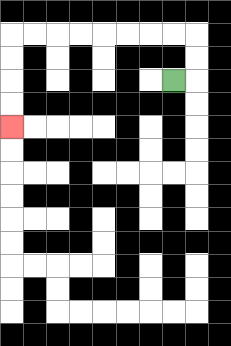{'start': '[7, 3]', 'end': '[0, 5]', 'path_directions': 'R,U,U,L,L,L,L,L,L,L,L,D,D,D,D', 'path_coordinates': '[[7, 3], [8, 3], [8, 2], [8, 1], [7, 1], [6, 1], [5, 1], [4, 1], [3, 1], [2, 1], [1, 1], [0, 1], [0, 2], [0, 3], [0, 4], [0, 5]]'}